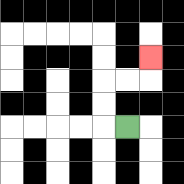{'start': '[5, 5]', 'end': '[6, 2]', 'path_directions': 'L,U,U,R,R,U', 'path_coordinates': '[[5, 5], [4, 5], [4, 4], [4, 3], [5, 3], [6, 3], [6, 2]]'}